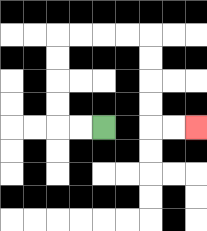{'start': '[4, 5]', 'end': '[8, 5]', 'path_directions': 'L,L,U,U,U,U,R,R,R,R,D,D,D,D,R,R', 'path_coordinates': '[[4, 5], [3, 5], [2, 5], [2, 4], [2, 3], [2, 2], [2, 1], [3, 1], [4, 1], [5, 1], [6, 1], [6, 2], [6, 3], [6, 4], [6, 5], [7, 5], [8, 5]]'}